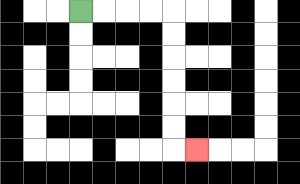{'start': '[3, 0]', 'end': '[8, 6]', 'path_directions': 'R,R,R,R,D,D,D,D,D,D,R', 'path_coordinates': '[[3, 0], [4, 0], [5, 0], [6, 0], [7, 0], [7, 1], [7, 2], [7, 3], [7, 4], [7, 5], [7, 6], [8, 6]]'}